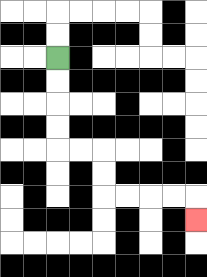{'start': '[2, 2]', 'end': '[8, 9]', 'path_directions': 'D,D,D,D,R,R,D,D,R,R,R,R,D', 'path_coordinates': '[[2, 2], [2, 3], [2, 4], [2, 5], [2, 6], [3, 6], [4, 6], [4, 7], [4, 8], [5, 8], [6, 8], [7, 8], [8, 8], [8, 9]]'}